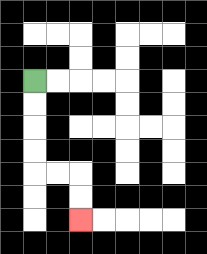{'start': '[1, 3]', 'end': '[3, 9]', 'path_directions': 'D,D,D,D,R,R,D,D', 'path_coordinates': '[[1, 3], [1, 4], [1, 5], [1, 6], [1, 7], [2, 7], [3, 7], [3, 8], [3, 9]]'}